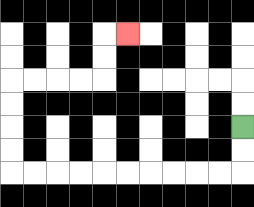{'start': '[10, 5]', 'end': '[5, 1]', 'path_directions': 'D,D,L,L,L,L,L,L,L,L,L,L,U,U,U,U,R,R,R,R,U,U,R', 'path_coordinates': '[[10, 5], [10, 6], [10, 7], [9, 7], [8, 7], [7, 7], [6, 7], [5, 7], [4, 7], [3, 7], [2, 7], [1, 7], [0, 7], [0, 6], [0, 5], [0, 4], [0, 3], [1, 3], [2, 3], [3, 3], [4, 3], [4, 2], [4, 1], [5, 1]]'}